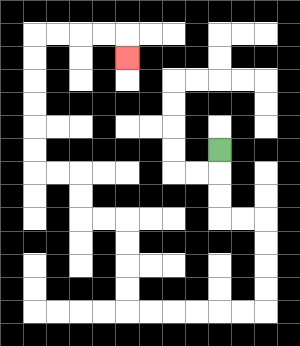{'start': '[9, 6]', 'end': '[5, 2]', 'path_directions': 'D,D,D,R,R,D,D,D,D,L,L,L,L,L,L,U,U,U,U,L,L,U,U,L,L,U,U,U,U,U,U,R,R,R,R,D', 'path_coordinates': '[[9, 6], [9, 7], [9, 8], [9, 9], [10, 9], [11, 9], [11, 10], [11, 11], [11, 12], [11, 13], [10, 13], [9, 13], [8, 13], [7, 13], [6, 13], [5, 13], [5, 12], [5, 11], [5, 10], [5, 9], [4, 9], [3, 9], [3, 8], [3, 7], [2, 7], [1, 7], [1, 6], [1, 5], [1, 4], [1, 3], [1, 2], [1, 1], [2, 1], [3, 1], [4, 1], [5, 1], [5, 2]]'}